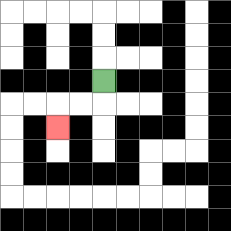{'start': '[4, 3]', 'end': '[2, 5]', 'path_directions': 'D,L,L,D', 'path_coordinates': '[[4, 3], [4, 4], [3, 4], [2, 4], [2, 5]]'}